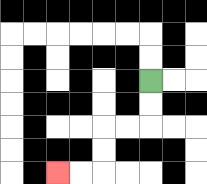{'start': '[6, 3]', 'end': '[2, 7]', 'path_directions': 'D,D,L,L,D,D,L,L', 'path_coordinates': '[[6, 3], [6, 4], [6, 5], [5, 5], [4, 5], [4, 6], [4, 7], [3, 7], [2, 7]]'}